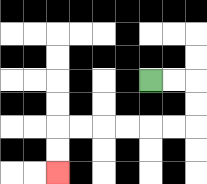{'start': '[6, 3]', 'end': '[2, 7]', 'path_directions': 'R,R,D,D,L,L,L,L,L,L,D,D', 'path_coordinates': '[[6, 3], [7, 3], [8, 3], [8, 4], [8, 5], [7, 5], [6, 5], [5, 5], [4, 5], [3, 5], [2, 5], [2, 6], [2, 7]]'}